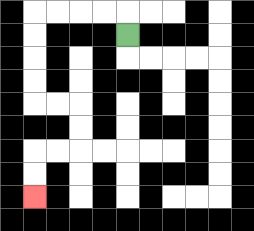{'start': '[5, 1]', 'end': '[1, 8]', 'path_directions': 'U,L,L,L,L,D,D,D,D,R,R,D,D,L,L,D,D', 'path_coordinates': '[[5, 1], [5, 0], [4, 0], [3, 0], [2, 0], [1, 0], [1, 1], [1, 2], [1, 3], [1, 4], [2, 4], [3, 4], [3, 5], [3, 6], [2, 6], [1, 6], [1, 7], [1, 8]]'}